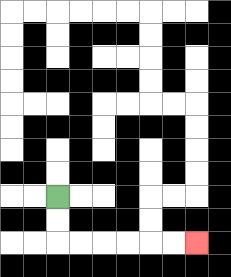{'start': '[2, 8]', 'end': '[8, 10]', 'path_directions': 'D,D,R,R,R,R,R,R', 'path_coordinates': '[[2, 8], [2, 9], [2, 10], [3, 10], [4, 10], [5, 10], [6, 10], [7, 10], [8, 10]]'}